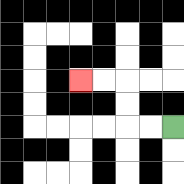{'start': '[7, 5]', 'end': '[3, 3]', 'path_directions': 'L,L,U,U,L,L', 'path_coordinates': '[[7, 5], [6, 5], [5, 5], [5, 4], [5, 3], [4, 3], [3, 3]]'}